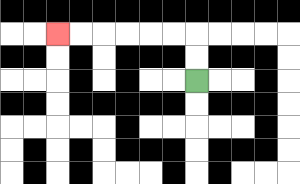{'start': '[8, 3]', 'end': '[2, 1]', 'path_directions': 'U,U,L,L,L,L,L,L', 'path_coordinates': '[[8, 3], [8, 2], [8, 1], [7, 1], [6, 1], [5, 1], [4, 1], [3, 1], [2, 1]]'}